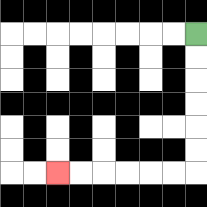{'start': '[8, 1]', 'end': '[2, 7]', 'path_directions': 'D,D,D,D,D,D,L,L,L,L,L,L', 'path_coordinates': '[[8, 1], [8, 2], [8, 3], [8, 4], [8, 5], [8, 6], [8, 7], [7, 7], [6, 7], [5, 7], [4, 7], [3, 7], [2, 7]]'}